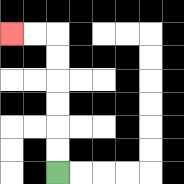{'start': '[2, 7]', 'end': '[0, 1]', 'path_directions': 'U,U,U,U,U,U,L,L', 'path_coordinates': '[[2, 7], [2, 6], [2, 5], [2, 4], [2, 3], [2, 2], [2, 1], [1, 1], [0, 1]]'}